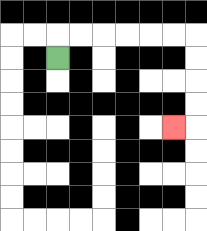{'start': '[2, 2]', 'end': '[7, 5]', 'path_directions': 'U,R,R,R,R,R,R,D,D,D,D,L', 'path_coordinates': '[[2, 2], [2, 1], [3, 1], [4, 1], [5, 1], [6, 1], [7, 1], [8, 1], [8, 2], [8, 3], [8, 4], [8, 5], [7, 5]]'}